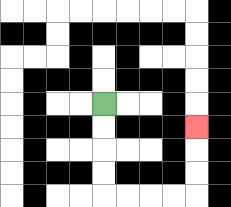{'start': '[4, 4]', 'end': '[8, 5]', 'path_directions': 'D,D,D,D,R,R,R,R,U,U,U', 'path_coordinates': '[[4, 4], [4, 5], [4, 6], [4, 7], [4, 8], [5, 8], [6, 8], [7, 8], [8, 8], [8, 7], [8, 6], [8, 5]]'}